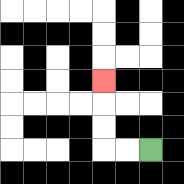{'start': '[6, 6]', 'end': '[4, 3]', 'path_directions': 'L,L,U,U,U', 'path_coordinates': '[[6, 6], [5, 6], [4, 6], [4, 5], [4, 4], [4, 3]]'}